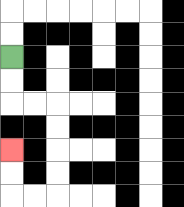{'start': '[0, 2]', 'end': '[0, 6]', 'path_directions': 'D,D,R,R,D,D,D,D,L,L,U,U', 'path_coordinates': '[[0, 2], [0, 3], [0, 4], [1, 4], [2, 4], [2, 5], [2, 6], [2, 7], [2, 8], [1, 8], [0, 8], [0, 7], [0, 6]]'}